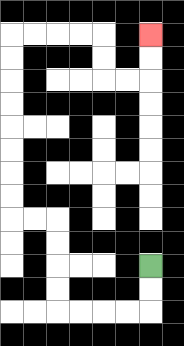{'start': '[6, 11]', 'end': '[6, 1]', 'path_directions': 'D,D,L,L,L,L,U,U,U,U,L,L,U,U,U,U,U,U,U,U,R,R,R,R,D,D,R,R,U,U', 'path_coordinates': '[[6, 11], [6, 12], [6, 13], [5, 13], [4, 13], [3, 13], [2, 13], [2, 12], [2, 11], [2, 10], [2, 9], [1, 9], [0, 9], [0, 8], [0, 7], [0, 6], [0, 5], [0, 4], [0, 3], [0, 2], [0, 1], [1, 1], [2, 1], [3, 1], [4, 1], [4, 2], [4, 3], [5, 3], [6, 3], [6, 2], [6, 1]]'}